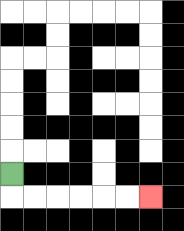{'start': '[0, 7]', 'end': '[6, 8]', 'path_directions': 'D,R,R,R,R,R,R', 'path_coordinates': '[[0, 7], [0, 8], [1, 8], [2, 8], [3, 8], [4, 8], [5, 8], [6, 8]]'}